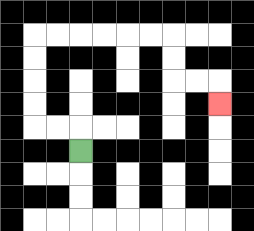{'start': '[3, 6]', 'end': '[9, 4]', 'path_directions': 'U,L,L,U,U,U,U,R,R,R,R,R,R,D,D,R,R,D', 'path_coordinates': '[[3, 6], [3, 5], [2, 5], [1, 5], [1, 4], [1, 3], [1, 2], [1, 1], [2, 1], [3, 1], [4, 1], [5, 1], [6, 1], [7, 1], [7, 2], [7, 3], [8, 3], [9, 3], [9, 4]]'}